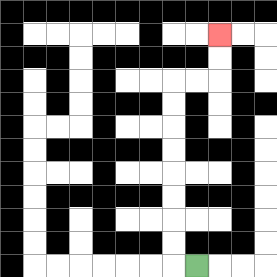{'start': '[8, 11]', 'end': '[9, 1]', 'path_directions': 'L,U,U,U,U,U,U,U,U,R,R,U,U', 'path_coordinates': '[[8, 11], [7, 11], [7, 10], [7, 9], [7, 8], [7, 7], [7, 6], [7, 5], [7, 4], [7, 3], [8, 3], [9, 3], [9, 2], [9, 1]]'}